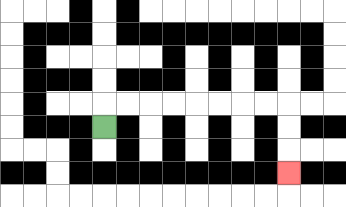{'start': '[4, 5]', 'end': '[12, 7]', 'path_directions': 'U,R,R,R,R,R,R,R,R,D,D,D', 'path_coordinates': '[[4, 5], [4, 4], [5, 4], [6, 4], [7, 4], [8, 4], [9, 4], [10, 4], [11, 4], [12, 4], [12, 5], [12, 6], [12, 7]]'}